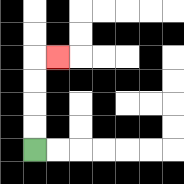{'start': '[1, 6]', 'end': '[2, 2]', 'path_directions': 'U,U,U,U,R', 'path_coordinates': '[[1, 6], [1, 5], [1, 4], [1, 3], [1, 2], [2, 2]]'}